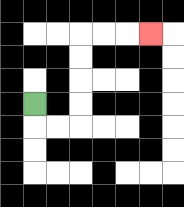{'start': '[1, 4]', 'end': '[6, 1]', 'path_directions': 'D,R,R,U,U,U,U,R,R,R', 'path_coordinates': '[[1, 4], [1, 5], [2, 5], [3, 5], [3, 4], [3, 3], [3, 2], [3, 1], [4, 1], [5, 1], [6, 1]]'}